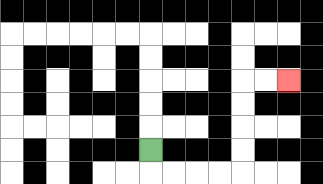{'start': '[6, 6]', 'end': '[12, 3]', 'path_directions': 'D,R,R,R,R,U,U,U,U,R,R', 'path_coordinates': '[[6, 6], [6, 7], [7, 7], [8, 7], [9, 7], [10, 7], [10, 6], [10, 5], [10, 4], [10, 3], [11, 3], [12, 3]]'}